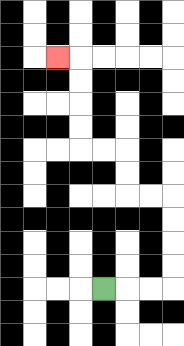{'start': '[4, 12]', 'end': '[2, 2]', 'path_directions': 'R,R,R,U,U,U,U,L,L,U,U,L,L,U,U,U,U,L', 'path_coordinates': '[[4, 12], [5, 12], [6, 12], [7, 12], [7, 11], [7, 10], [7, 9], [7, 8], [6, 8], [5, 8], [5, 7], [5, 6], [4, 6], [3, 6], [3, 5], [3, 4], [3, 3], [3, 2], [2, 2]]'}